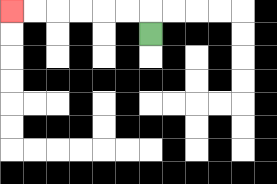{'start': '[6, 1]', 'end': '[0, 0]', 'path_directions': 'U,L,L,L,L,L,L', 'path_coordinates': '[[6, 1], [6, 0], [5, 0], [4, 0], [3, 0], [2, 0], [1, 0], [0, 0]]'}